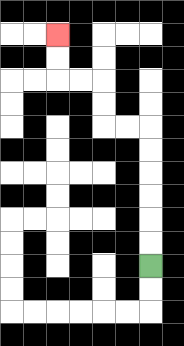{'start': '[6, 11]', 'end': '[2, 1]', 'path_directions': 'U,U,U,U,U,U,L,L,U,U,L,L,U,U', 'path_coordinates': '[[6, 11], [6, 10], [6, 9], [6, 8], [6, 7], [6, 6], [6, 5], [5, 5], [4, 5], [4, 4], [4, 3], [3, 3], [2, 3], [2, 2], [2, 1]]'}